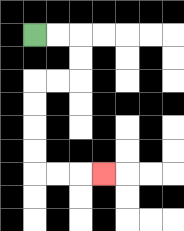{'start': '[1, 1]', 'end': '[4, 7]', 'path_directions': 'R,R,D,D,L,L,D,D,D,D,R,R,R', 'path_coordinates': '[[1, 1], [2, 1], [3, 1], [3, 2], [3, 3], [2, 3], [1, 3], [1, 4], [1, 5], [1, 6], [1, 7], [2, 7], [3, 7], [4, 7]]'}